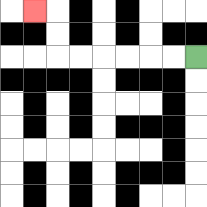{'start': '[8, 2]', 'end': '[1, 0]', 'path_directions': 'L,L,L,L,L,L,U,U,L', 'path_coordinates': '[[8, 2], [7, 2], [6, 2], [5, 2], [4, 2], [3, 2], [2, 2], [2, 1], [2, 0], [1, 0]]'}